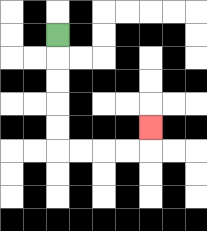{'start': '[2, 1]', 'end': '[6, 5]', 'path_directions': 'D,D,D,D,D,R,R,R,R,U', 'path_coordinates': '[[2, 1], [2, 2], [2, 3], [2, 4], [2, 5], [2, 6], [3, 6], [4, 6], [5, 6], [6, 6], [6, 5]]'}